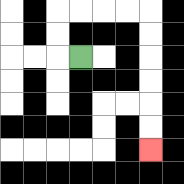{'start': '[3, 2]', 'end': '[6, 6]', 'path_directions': 'L,U,U,R,R,R,R,D,D,D,D,D,D', 'path_coordinates': '[[3, 2], [2, 2], [2, 1], [2, 0], [3, 0], [4, 0], [5, 0], [6, 0], [6, 1], [6, 2], [6, 3], [6, 4], [6, 5], [6, 6]]'}